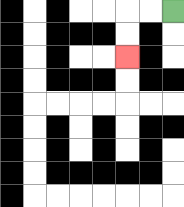{'start': '[7, 0]', 'end': '[5, 2]', 'path_directions': 'L,L,D,D', 'path_coordinates': '[[7, 0], [6, 0], [5, 0], [5, 1], [5, 2]]'}